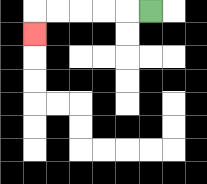{'start': '[6, 0]', 'end': '[1, 1]', 'path_directions': 'L,L,L,L,L,D', 'path_coordinates': '[[6, 0], [5, 0], [4, 0], [3, 0], [2, 0], [1, 0], [1, 1]]'}